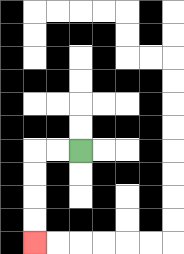{'start': '[3, 6]', 'end': '[1, 10]', 'path_directions': 'L,L,D,D,D,D', 'path_coordinates': '[[3, 6], [2, 6], [1, 6], [1, 7], [1, 8], [1, 9], [1, 10]]'}